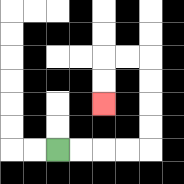{'start': '[2, 6]', 'end': '[4, 4]', 'path_directions': 'R,R,R,R,U,U,U,U,L,L,D,D', 'path_coordinates': '[[2, 6], [3, 6], [4, 6], [5, 6], [6, 6], [6, 5], [6, 4], [6, 3], [6, 2], [5, 2], [4, 2], [4, 3], [4, 4]]'}